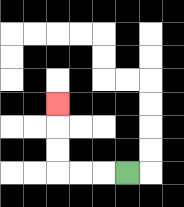{'start': '[5, 7]', 'end': '[2, 4]', 'path_directions': 'L,L,L,U,U,U', 'path_coordinates': '[[5, 7], [4, 7], [3, 7], [2, 7], [2, 6], [2, 5], [2, 4]]'}